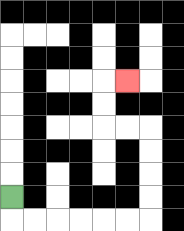{'start': '[0, 8]', 'end': '[5, 3]', 'path_directions': 'D,R,R,R,R,R,R,U,U,U,U,L,L,U,U,R', 'path_coordinates': '[[0, 8], [0, 9], [1, 9], [2, 9], [3, 9], [4, 9], [5, 9], [6, 9], [6, 8], [6, 7], [6, 6], [6, 5], [5, 5], [4, 5], [4, 4], [4, 3], [5, 3]]'}